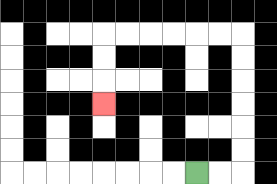{'start': '[8, 7]', 'end': '[4, 4]', 'path_directions': 'R,R,U,U,U,U,U,U,L,L,L,L,L,L,D,D,D', 'path_coordinates': '[[8, 7], [9, 7], [10, 7], [10, 6], [10, 5], [10, 4], [10, 3], [10, 2], [10, 1], [9, 1], [8, 1], [7, 1], [6, 1], [5, 1], [4, 1], [4, 2], [4, 3], [4, 4]]'}